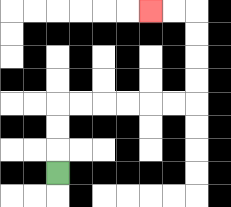{'start': '[2, 7]', 'end': '[6, 0]', 'path_directions': 'U,U,U,R,R,R,R,R,R,U,U,U,U,L,L', 'path_coordinates': '[[2, 7], [2, 6], [2, 5], [2, 4], [3, 4], [4, 4], [5, 4], [6, 4], [7, 4], [8, 4], [8, 3], [8, 2], [8, 1], [8, 0], [7, 0], [6, 0]]'}